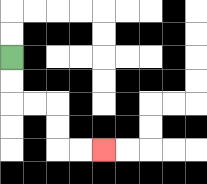{'start': '[0, 2]', 'end': '[4, 6]', 'path_directions': 'D,D,R,R,D,D,R,R', 'path_coordinates': '[[0, 2], [0, 3], [0, 4], [1, 4], [2, 4], [2, 5], [2, 6], [3, 6], [4, 6]]'}